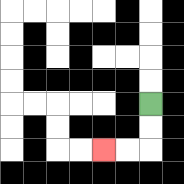{'start': '[6, 4]', 'end': '[4, 6]', 'path_directions': 'D,D,L,L', 'path_coordinates': '[[6, 4], [6, 5], [6, 6], [5, 6], [4, 6]]'}